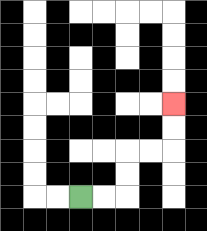{'start': '[3, 8]', 'end': '[7, 4]', 'path_directions': 'R,R,U,U,R,R,U,U', 'path_coordinates': '[[3, 8], [4, 8], [5, 8], [5, 7], [5, 6], [6, 6], [7, 6], [7, 5], [7, 4]]'}